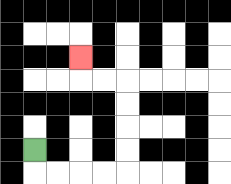{'start': '[1, 6]', 'end': '[3, 2]', 'path_directions': 'D,R,R,R,R,U,U,U,U,L,L,U', 'path_coordinates': '[[1, 6], [1, 7], [2, 7], [3, 7], [4, 7], [5, 7], [5, 6], [5, 5], [5, 4], [5, 3], [4, 3], [3, 3], [3, 2]]'}